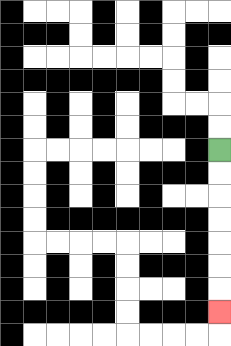{'start': '[9, 6]', 'end': '[9, 13]', 'path_directions': 'D,D,D,D,D,D,D', 'path_coordinates': '[[9, 6], [9, 7], [9, 8], [9, 9], [9, 10], [9, 11], [9, 12], [9, 13]]'}